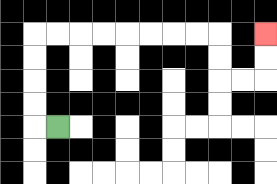{'start': '[2, 5]', 'end': '[11, 1]', 'path_directions': 'L,U,U,U,U,R,R,R,R,R,R,R,R,D,D,R,R,U,U', 'path_coordinates': '[[2, 5], [1, 5], [1, 4], [1, 3], [1, 2], [1, 1], [2, 1], [3, 1], [4, 1], [5, 1], [6, 1], [7, 1], [8, 1], [9, 1], [9, 2], [9, 3], [10, 3], [11, 3], [11, 2], [11, 1]]'}